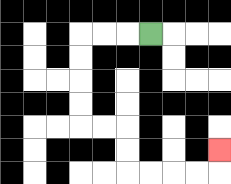{'start': '[6, 1]', 'end': '[9, 6]', 'path_directions': 'L,L,L,D,D,D,D,R,R,D,D,R,R,R,R,U', 'path_coordinates': '[[6, 1], [5, 1], [4, 1], [3, 1], [3, 2], [3, 3], [3, 4], [3, 5], [4, 5], [5, 5], [5, 6], [5, 7], [6, 7], [7, 7], [8, 7], [9, 7], [9, 6]]'}